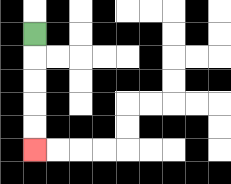{'start': '[1, 1]', 'end': '[1, 6]', 'path_directions': 'D,D,D,D,D', 'path_coordinates': '[[1, 1], [1, 2], [1, 3], [1, 4], [1, 5], [1, 6]]'}